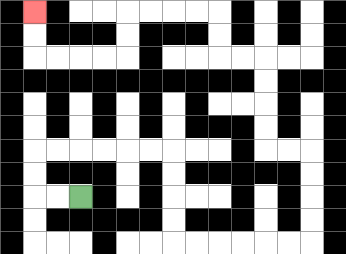{'start': '[3, 8]', 'end': '[1, 0]', 'path_directions': 'L,L,U,U,R,R,R,R,R,R,D,D,D,D,R,R,R,R,R,R,U,U,U,U,L,L,U,U,U,U,L,L,U,U,L,L,L,L,D,D,L,L,L,L,U,U', 'path_coordinates': '[[3, 8], [2, 8], [1, 8], [1, 7], [1, 6], [2, 6], [3, 6], [4, 6], [5, 6], [6, 6], [7, 6], [7, 7], [7, 8], [7, 9], [7, 10], [8, 10], [9, 10], [10, 10], [11, 10], [12, 10], [13, 10], [13, 9], [13, 8], [13, 7], [13, 6], [12, 6], [11, 6], [11, 5], [11, 4], [11, 3], [11, 2], [10, 2], [9, 2], [9, 1], [9, 0], [8, 0], [7, 0], [6, 0], [5, 0], [5, 1], [5, 2], [4, 2], [3, 2], [2, 2], [1, 2], [1, 1], [1, 0]]'}